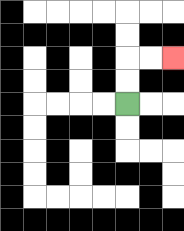{'start': '[5, 4]', 'end': '[7, 2]', 'path_directions': 'U,U,R,R', 'path_coordinates': '[[5, 4], [5, 3], [5, 2], [6, 2], [7, 2]]'}